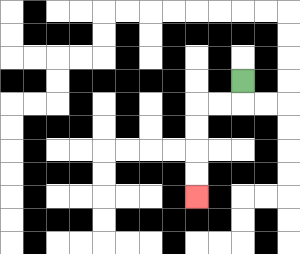{'start': '[10, 3]', 'end': '[8, 8]', 'path_directions': 'D,L,L,D,D,D,D', 'path_coordinates': '[[10, 3], [10, 4], [9, 4], [8, 4], [8, 5], [8, 6], [8, 7], [8, 8]]'}